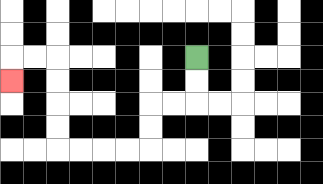{'start': '[8, 2]', 'end': '[0, 3]', 'path_directions': 'D,D,L,L,D,D,L,L,L,L,U,U,U,U,L,L,D', 'path_coordinates': '[[8, 2], [8, 3], [8, 4], [7, 4], [6, 4], [6, 5], [6, 6], [5, 6], [4, 6], [3, 6], [2, 6], [2, 5], [2, 4], [2, 3], [2, 2], [1, 2], [0, 2], [0, 3]]'}